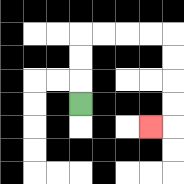{'start': '[3, 4]', 'end': '[6, 5]', 'path_directions': 'U,U,U,R,R,R,R,D,D,D,D,L', 'path_coordinates': '[[3, 4], [3, 3], [3, 2], [3, 1], [4, 1], [5, 1], [6, 1], [7, 1], [7, 2], [7, 3], [7, 4], [7, 5], [6, 5]]'}